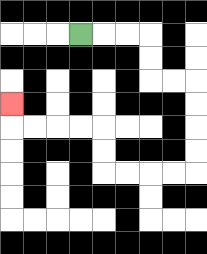{'start': '[3, 1]', 'end': '[0, 4]', 'path_directions': 'R,R,R,D,D,R,R,D,D,D,D,L,L,L,L,U,U,L,L,L,L,U', 'path_coordinates': '[[3, 1], [4, 1], [5, 1], [6, 1], [6, 2], [6, 3], [7, 3], [8, 3], [8, 4], [8, 5], [8, 6], [8, 7], [7, 7], [6, 7], [5, 7], [4, 7], [4, 6], [4, 5], [3, 5], [2, 5], [1, 5], [0, 5], [0, 4]]'}